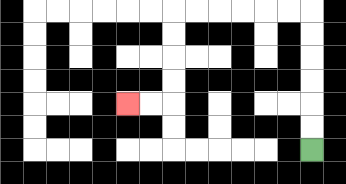{'start': '[13, 6]', 'end': '[5, 4]', 'path_directions': 'U,U,U,U,U,U,L,L,L,L,L,L,D,D,D,D,L,L', 'path_coordinates': '[[13, 6], [13, 5], [13, 4], [13, 3], [13, 2], [13, 1], [13, 0], [12, 0], [11, 0], [10, 0], [9, 0], [8, 0], [7, 0], [7, 1], [7, 2], [7, 3], [7, 4], [6, 4], [5, 4]]'}